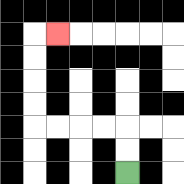{'start': '[5, 7]', 'end': '[2, 1]', 'path_directions': 'U,U,L,L,L,L,U,U,U,U,R', 'path_coordinates': '[[5, 7], [5, 6], [5, 5], [4, 5], [3, 5], [2, 5], [1, 5], [1, 4], [1, 3], [1, 2], [1, 1], [2, 1]]'}